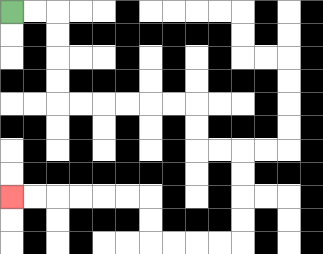{'start': '[0, 0]', 'end': '[0, 8]', 'path_directions': 'R,R,D,D,D,D,R,R,R,R,R,R,D,D,R,R,D,D,D,D,L,L,L,L,U,U,L,L,L,L,L,L', 'path_coordinates': '[[0, 0], [1, 0], [2, 0], [2, 1], [2, 2], [2, 3], [2, 4], [3, 4], [4, 4], [5, 4], [6, 4], [7, 4], [8, 4], [8, 5], [8, 6], [9, 6], [10, 6], [10, 7], [10, 8], [10, 9], [10, 10], [9, 10], [8, 10], [7, 10], [6, 10], [6, 9], [6, 8], [5, 8], [4, 8], [3, 8], [2, 8], [1, 8], [0, 8]]'}